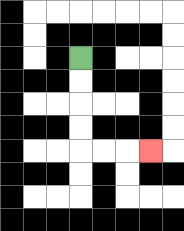{'start': '[3, 2]', 'end': '[6, 6]', 'path_directions': 'D,D,D,D,R,R,R', 'path_coordinates': '[[3, 2], [3, 3], [3, 4], [3, 5], [3, 6], [4, 6], [5, 6], [6, 6]]'}